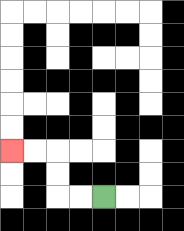{'start': '[4, 8]', 'end': '[0, 6]', 'path_directions': 'L,L,U,U,L,L', 'path_coordinates': '[[4, 8], [3, 8], [2, 8], [2, 7], [2, 6], [1, 6], [0, 6]]'}